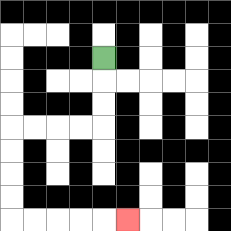{'start': '[4, 2]', 'end': '[5, 9]', 'path_directions': 'D,D,D,L,L,L,L,D,D,D,D,R,R,R,R,R', 'path_coordinates': '[[4, 2], [4, 3], [4, 4], [4, 5], [3, 5], [2, 5], [1, 5], [0, 5], [0, 6], [0, 7], [0, 8], [0, 9], [1, 9], [2, 9], [3, 9], [4, 9], [5, 9]]'}